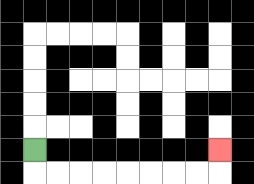{'start': '[1, 6]', 'end': '[9, 6]', 'path_directions': 'D,R,R,R,R,R,R,R,R,U', 'path_coordinates': '[[1, 6], [1, 7], [2, 7], [3, 7], [4, 7], [5, 7], [6, 7], [7, 7], [8, 7], [9, 7], [9, 6]]'}